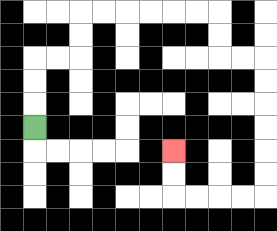{'start': '[1, 5]', 'end': '[7, 6]', 'path_directions': 'U,U,U,R,R,U,U,R,R,R,R,R,R,D,D,R,R,D,D,D,D,D,D,L,L,L,L,U,U', 'path_coordinates': '[[1, 5], [1, 4], [1, 3], [1, 2], [2, 2], [3, 2], [3, 1], [3, 0], [4, 0], [5, 0], [6, 0], [7, 0], [8, 0], [9, 0], [9, 1], [9, 2], [10, 2], [11, 2], [11, 3], [11, 4], [11, 5], [11, 6], [11, 7], [11, 8], [10, 8], [9, 8], [8, 8], [7, 8], [7, 7], [7, 6]]'}